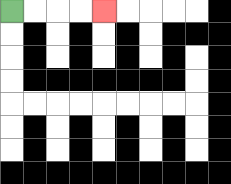{'start': '[0, 0]', 'end': '[4, 0]', 'path_directions': 'R,R,R,R', 'path_coordinates': '[[0, 0], [1, 0], [2, 0], [3, 0], [4, 0]]'}